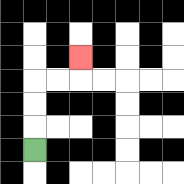{'start': '[1, 6]', 'end': '[3, 2]', 'path_directions': 'U,U,U,R,R,U', 'path_coordinates': '[[1, 6], [1, 5], [1, 4], [1, 3], [2, 3], [3, 3], [3, 2]]'}